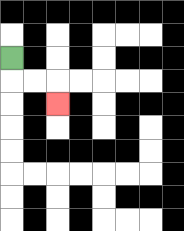{'start': '[0, 2]', 'end': '[2, 4]', 'path_directions': 'D,R,R,D', 'path_coordinates': '[[0, 2], [0, 3], [1, 3], [2, 3], [2, 4]]'}